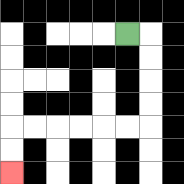{'start': '[5, 1]', 'end': '[0, 7]', 'path_directions': 'R,D,D,D,D,L,L,L,L,L,L,D,D', 'path_coordinates': '[[5, 1], [6, 1], [6, 2], [6, 3], [6, 4], [6, 5], [5, 5], [4, 5], [3, 5], [2, 5], [1, 5], [0, 5], [0, 6], [0, 7]]'}